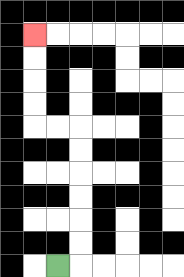{'start': '[2, 11]', 'end': '[1, 1]', 'path_directions': 'R,U,U,U,U,U,U,L,L,U,U,U,U', 'path_coordinates': '[[2, 11], [3, 11], [3, 10], [3, 9], [3, 8], [3, 7], [3, 6], [3, 5], [2, 5], [1, 5], [1, 4], [1, 3], [1, 2], [1, 1]]'}